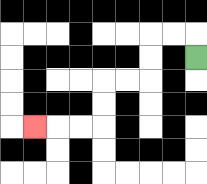{'start': '[8, 2]', 'end': '[1, 5]', 'path_directions': 'U,L,L,D,D,L,L,D,D,L,L,L', 'path_coordinates': '[[8, 2], [8, 1], [7, 1], [6, 1], [6, 2], [6, 3], [5, 3], [4, 3], [4, 4], [4, 5], [3, 5], [2, 5], [1, 5]]'}